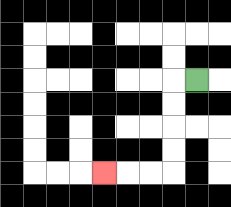{'start': '[8, 3]', 'end': '[4, 7]', 'path_directions': 'L,D,D,D,D,L,L,L', 'path_coordinates': '[[8, 3], [7, 3], [7, 4], [7, 5], [7, 6], [7, 7], [6, 7], [5, 7], [4, 7]]'}